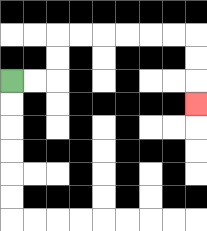{'start': '[0, 3]', 'end': '[8, 4]', 'path_directions': 'R,R,U,U,R,R,R,R,R,R,D,D,D', 'path_coordinates': '[[0, 3], [1, 3], [2, 3], [2, 2], [2, 1], [3, 1], [4, 1], [5, 1], [6, 1], [7, 1], [8, 1], [8, 2], [8, 3], [8, 4]]'}